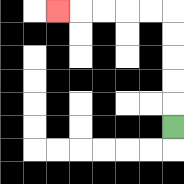{'start': '[7, 5]', 'end': '[2, 0]', 'path_directions': 'U,U,U,U,U,L,L,L,L,L', 'path_coordinates': '[[7, 5], [7, 4], [7, 3], [7, 2], [7, 1], [7, 0], [6, 0], [5, 0], [4, 0], [3, 0], [2, 0]]'}